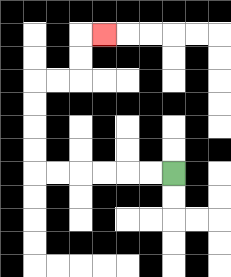{'start': '[7, 7]', 'end': '[4, 1]', 'path_directions': 'L,L,L,L,L,L,U,U,U,U,R,R,U,U,R', 'path_coordinates': '[[7, 7], [6, 7], [5, 7], [4, 7], [3, 7], [2, 7], [1, 7], [1, 6], [1, 5], [1, 4], [1, 3], [2, 3], [3, 3], [3, 2], [3, 1], [4, 1]]'}